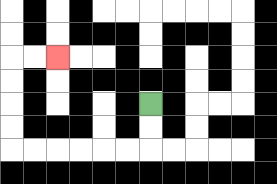{'start': '[6, 4]', 'end': '[2, 2]', 'path_directions': 'D,D,L,L,L,L,L,L,U,U,U,U,R,R', 'path_coordinates': '[[6, 4], [6, 5], [6, 6], [5, 6], [4, 6], [3, 6], [2, 6], [1, 6], [0, 6], [0, 5], [0, 4], [0, 3], [0, 2], [1, 2], [2, 2]]'}